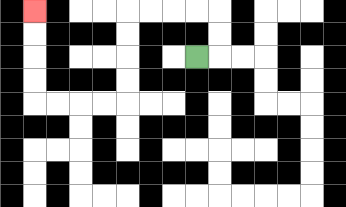{'start': '[8, 2]', 'end': '[1, 0]', 'path_directions': 'R,U,U,L,L,L,L,D,D,D,D,L,L,L,L,U,U,U,U', 'path_coordinates': '[[8, 2], [9, 2], [9, 1], [9, 0], [8, 0], [7, 0], [6, 0], [5, 0], [5, 1], [5, 2], [5, 3], [5, 4], [4, 4], [3, 4], [2, 4], [1, 4], [1, 3], [1, 2], [1, 1], [1, 0]]'}